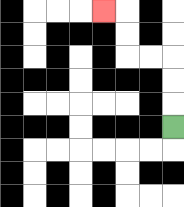{'start': '[7, 5]', 'end': '[4, 0]', 'path_directions': 'U,U,U,L,L,U,U,L', 'path_coordinates': '[[7, 5], [7, 4], [7, 3], [7, 2], [6, 2], [5, 2], [5, 1], [5, 0], [4, 0]]'}